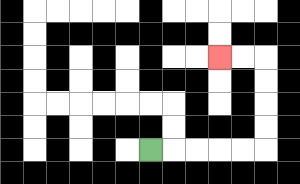{'start': '[6, 6]', 'end': '[9, 2]', 'path_directions': 'R,R,R,R,R,U,U,U,U,L,L', 'path_coordinates': '[[6, 6], [7, 6], [8, 6], [9, 6], [10, 6], [11, 6], [11, 5], [11, 4], [11, 3], [11, 2], [10, 2], [9, 2]]'}